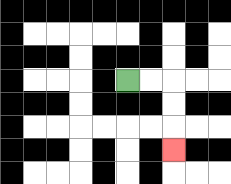{'start': '[5, 3]', 'end': '[7, 6]', 'path_directions': 'R,R,D,D,D', 'path_coordinates': '[[5, 3], [6, 3], [7, 3], [7, 4], [7, 5], [7, 6]]'}